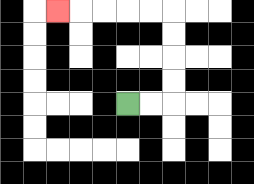{'start': '[5, 4]', 'end': '[2, 0]', 'path_directions': 'R,R,U,U,U,U,L,L,L,L,L', 'path_coordinates': '[[5, 4], [6, 4], [7, 4], [7, 3], [7, 2], [7, 1], [7, 0], [6, 0], [5, 0], [4, 0], [3, 0], [2, 0]]'}